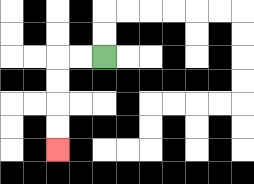{'start': '[4, 2]', 'end': '[2, 6]', 'path_directions': 'L,L,D,D,D,D', 'path_coordinates': '[[4, 2], [3, 2], [2, 2], [2, 3], [2, 4], [2, 5], [2, 6]]'}